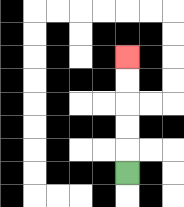{'start': '[5, 7]', 'end': '[5, 2]', 'path_directions': 'U,U,U,U,U', 'path_coordinates': '[[5, 7], [5, 6], [5, 5], [5, 4], [5, 3], [5, 2]]'}